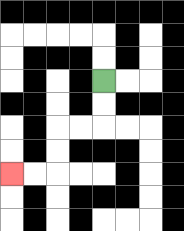{'start': '[4, 3]', 'end': '[0, 7]', 'path_directions': 'D,D,L,L,D,D,L,L', 'path_coordinates': '[[4, 3], [4, 4], [4, 5], [3, 5], [2, 5], [2, 6], [2, 7], [1, 7], [0, 7]]'}